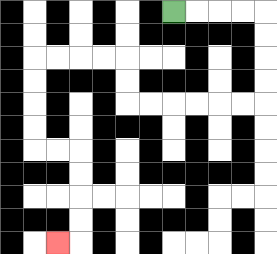{'start': '[7, 0]', 'end': '[2, 10]', 'path_directions': 'R,R,R,R,D,D,D,D,L,L,L,L,L,L,U,U,L,L,L,L,D,D,D,D,R,R,D,D,D,D,L', 'path_coordinates': '[[7, 0], [8, 0], [9, 0], [10, 0], [11, 0], [11, 1], [11, 2], [11, 3], [11, 4], [10, 4], [9, 4], [8, 4], [7, 4], [6, 4], [5, 4], [5, 3], [5, 2], [4, 2], [3, 2], [2, 2], [1, 2], [1, 3], [1, 4], [1, 5], [1, 6], [2, 6], [3, 6], [3, 7], [3, 8], [3, 9], [3, 10], [2, 10]]'}